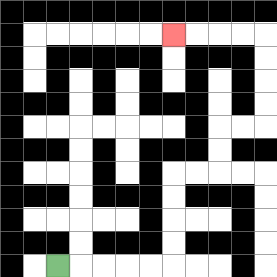{'start': '[2, 11]', 'end': '[7, 1]', 'path_directions': 'R,R,R,R,R,U,U,U,U,R,R,U,U,R,R,U,U,U,U,L,L,L,L', 'path_coordinates': '[[2, 11], [3, 11], [4, 11], [5, 11], [6, 11], [7, 11], [7, 10], [7, 9], [7, 8], [7, 7], [8, 7], [9, 7], [9, 6], [9, 5], [10, 5], [11, 5], [11, 4], [11, 3], [11, 2], [11, 1], [10, 1], [9, 1], [8, 1], [7, 1]]'}